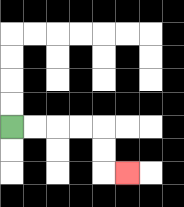{'start': '[0, 5]', 'end': '[5, 7]', 'path_directions': 'R,R,R,R,D,D,R', 'path_coordinates': '[[0, 5], [1, 5], [2, 5], [3, 5], [4, 5], [4, 6], [4, 7], [5, 7]]'}